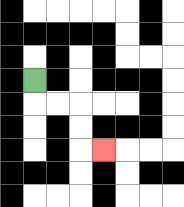{'start': '[1, 3]', 'end': '[4, 6]', 'path_directions': 'D,R,R,D,D,R', 'path_coordinates': '[[1, 3], [1, 4], [2, 4], [3, 4], [3, 5], [3, 6], [4, 6]]'}